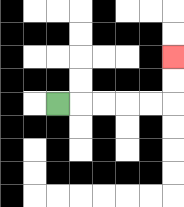{'start': '[2, 4]', 'end': '[7, 2]', 'path_directions': 'R,R,R,R,R,U,U', 'path_coordinates': '[[2, 4], [3, 4], [4, 4], [5, 4], [6, 4], [7, 4], [7, 3], [7, 2]]'}